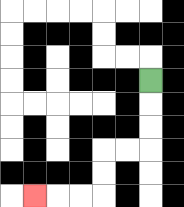{'start': '[6, 3]', 'end': '[1, 8]', 'path_directions': 'D,D,D,L,L,D,D,L,L,L', 'path_coordinates': '[[6, 3], [6, 4], [6, 5], [6, 6], [5, 6], [4, 6], [4, 7], [4, 8], [3, 8], [2, 8], [1, 8]]'}